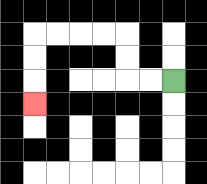{'start': '[7, 3]', 'end': '[1, 4]', 'path_directions': 'L,L,U,U,L,L,L,L,D,D,D', 'path_coordinates': '[[7, 3], [6, 3], [5, 3], [5, 2], [5, 1], [4, 1], [3, 1], [2, 1], [1, 1], [1, 2], [1, 3], [1, 4]]'}